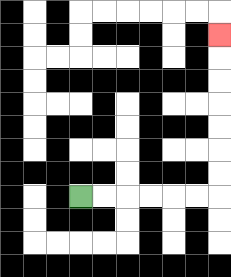{'start': '[3, 8]', 'end': '[9, 1]', 'path_directions': 'R,R,R,R,R,R,U,U,U,U,U,U,U', 'path_coordinates': '[[3, 8], [4, 8], [5, 8], [6, 8], [7, 8], [8, 8], [9, 8], [9, 7], [9, 6], [9, 5], [9, 4], [9, 3], [9, 2], [9, 1]]'}